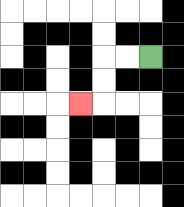{'start': '[6, 2]', 'end': '[3, 4]', 'path_directions': 'L,L,D,D,L', 'path_coordinates': '[[6, 2], [5, 2], [4, 2], [4, 3], [4, 4], [3, 4]]'}